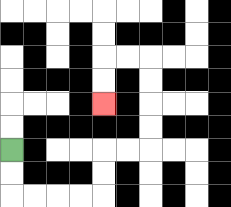{'start': '[0, 6]', 'end': '[4, 4]', 'path_directions': 'D,D,R,R,R,R,U,U,R,R,U,U,U,U,L,L,D,D', 'path_coordinates': '[[0, 6], [0, 7], [0, 8], [1, 8], [2, 8], [3, 8], [4, 8], [4, 7], [4, 6], [5, 6], [6, 6], [6, 5], [6, 4], [6, 3], [6, 2], [5, 2], [4, 2], [4, 3], [4, 4]]'}